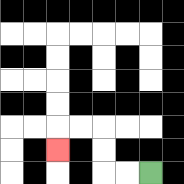{'start': '[6, 7]', 'end': '[2, 6]', 'path_directions': 'L,L,U,U,L,L,D', 'path_coordinates': '[[6, 7], [5, 7], [4, 7], [4, 6], [4, 5], [3, 5], [2, 5], [2, 6]]'}